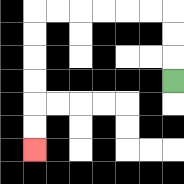{'start': '[7, 3]', 'end': '[1, 6]', 'path_directions': 'U,U,U,L,L,L,L,L,L,D,D,D,D,D,D', 'path_coordinates': '[[7, 3], [7, 2], [7, 1], [7, 0], [6, 0], [5, 0], [4, 0], [3, 0], [2, 0], [1, 0], [1, 1], [1, 2], [1, 3], [1, 4], [1, 5], [1, 6]]'}